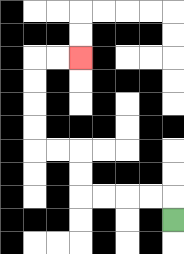{'start': '[7, 9]', 'end': '[3, 2]', 'path_directions': 'U,L,L,L,L,U,U,L,L,U,U,U,U,R,R', 'path_coordinates': '[[7, 9], [7, 8], [6, 8], [5, 8], [4, 8], [3, 8], [3, 7], [3, 6], [2, 6], [1, 6], [1, 5], [1, 4], [1, 3], [1, 2], [2, 2], [3, 2]]'}